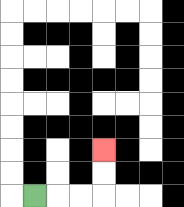{'start': '[1, 8]', 'end': '[4, 6]', 'path_directions': 'R,R,R,U,U', 'path_coordinates': '[[1, 8], [2, 8], [3, 8], [4, 8], [4, 7], [4, 6]]'}